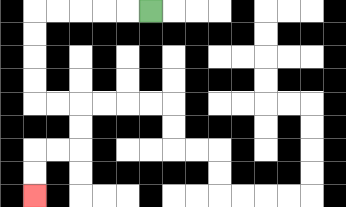{'start': '[6, 0]', 'end': '[1, 8]', 'path_directions': 'L,L,L,L,L,D,D,D,D,R,R,D,D,L,L,D,D', 'path_coordinates': '[[6, 0], [5, 0], [4, 0], [3, 0], [2, 0], [1, 0], [1, 1], [1, 2], [1, 3], [1, 4], [2, 4], [3, 4], [3, 5], [3, 6], [2, 6], [1, 6], [1, 7], [1, 8]]'}